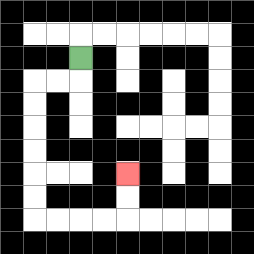{'start': '[3, 2]', 'end': '[5, 7]', 'path_directions': 'D,L,L,D,D,D,D,D,D,R,R,R,R,U,U', 'path_coordinates': '[[3, 2], [3, 3], [2, 3], [1, 3], [1, 4], [1, 5], [1, 6], [1, 7], [1, 8], [1, 9], [2, 9], [3, 9], [4, 9], [5, 9], [5, 8], [5, 7]]'}